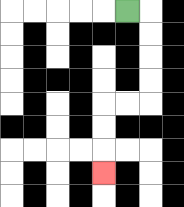{'start': '[5, 0]', 'end': '[4, 7]', 'path_directions': 'R,D,D,D,D,L,L,D,D,D', 'path_coordinates': '[[5, 0], [6, 0], [6, 1], [6, 2], [6, 3], [6, 4], [5, 4], [4, 4], [4, 5], [4, 6], [4, 7]]'}